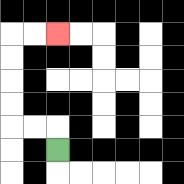{'start': '[2, 6]', 'end': '[2, 1]', 'path_directions': 'U,L,L,U,U,U,U,R,R', 'path_coordinates': '[[2, 6], [2, 5], [1, 5], [0, 5], [0, 4], [0, 3], [0, 2], [0, 1], [1, 1], [2, 1]]'}